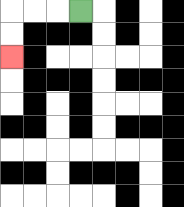{'start': '[3, 0]', 'end': '[0, 2]', 'path_directions': 'L,L,L,D,D', 'path_coordinates': '[[3, 0], [2, 0], [1, 0], [0, 0], [0, 1], [0, 2]]'}